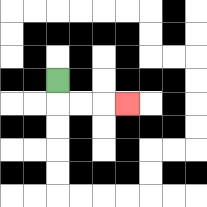{'start': '[2, 3]', 'end': '[5, 4]', 'path_directions': 'D,R,R,R', 'path_coordinates': '[[2, 3], [2, 4], [3, 4], [4, 4], [5, 4]]'}